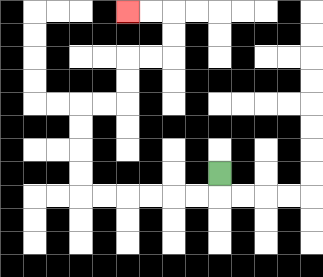{'start': '[9, 7]', 'end': '[5, 0]', 'path_directions': 'D,L,L,L,L,L,L,U,U,U,U,R,R,U,U,R,R,U,U,L,L', 'path_coordinates': '[[9, 7], [9, 8], [8, 8], [7, 8], [6, 8], [5, 8], [4, 8], [3, 8], [3, 7], [3, 6], [3, 5], [3, 4], [4, 4], [5, 4], [5, 3], [5, 2], [6, 2], [7, 2], [7, 1], [7, 0], [6, 0], [5, 0]]'}